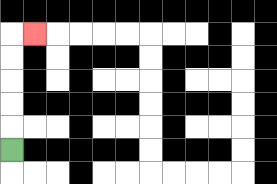{'start': '[0, 6]', 'end': '[1, 1]', 'path_directions': 'U,U,U,U,U,R', 'path_coordinates': '[[0, 6], [0, 5], [0, 4], [0, 3], [0, 2], [0, 1], [1, 1]]'}